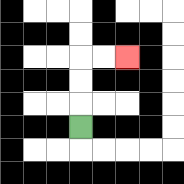{'start': '[3, 5]', 'end': '[5, 2]', 'path_directions': 'U,U,U,R,R', 'path_coordinates': '[[3, 5], [3, 4], [3, 3], [3, 2], [4, 2], [5, 2]]'}